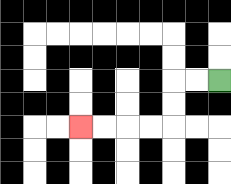{'start': '[9, 3]', 'end': '[3, 5]', 'path_directions': 'L,L,D,D,L,L,L,L', 'path_coordinates': '[[9, 3], [8, 3], [7, 3], [7, 4], [7, 5], [6, 5], [5, 5], [4, 5], [3, 5]]'}